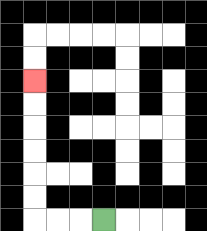{'start': '[4, 9]', 'end': '[1, 3]', 'path_directions': 'L,L,L,U,U,U,U,U,U', 'path_coordinates': '[[4, 9], [3, 9], [2, 9], [1, 9], [1, 8], [1, 7], [1, 6], [1, 5], [1, 4], [1, 3]]'}